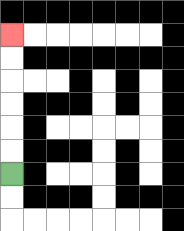{'start': '[0, 7]', 'end': '[0, 1]', 'path_directions': 'U,U,U,U,U,U', 'path_coordinates': '[[0, 7], [0, 6], [0, 5], [0, 4], [0, 3], [0, 2], [0, 1]]'}